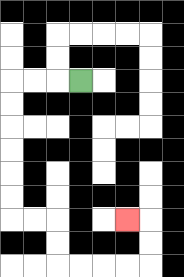{'start': '[3, 3]', 'end': '[5, 9]', 'path_directions': 'L,L,L,D,D,D,D,D,D,R,R,D,D,R,R,R,R,U,U,L', 'path_coordinates': '[[3, 3], [2, 3], [1, 3], [0, 3], [0, 4], [0, 5], [0, 6], [0, 7], [0, 8], [0, 9], [1, 9], [2, 9], [2, 10], [2, 11], [3, 11], [4, 11], [5, 11], [6, 11], [6, 10], [6, 9], [5, 9]]'}